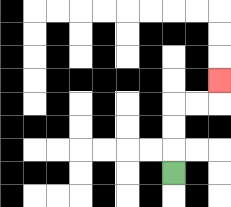{'start': '[7, 7]', 'end': '[9, 3]', 'path_directions': 'U,U,U,R,R,U', 'path_coordinates': '[[7, 7], [7, 6], [7, 5], [7, 4], [8, 4], [9, 4], [9, 3]]'}